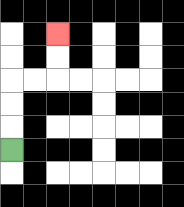{'start': '[0, 6]', 'end': '[2, 1]', 'path_directions': 'U,U,U,R,R,U,U', 'path_coordinates': '[[0, 6], [0, 5], [0, 4], [0, 3], [1, 3], [2, 3], [2, 2], [2, 1]]'}